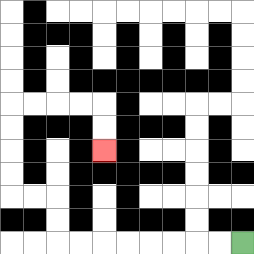{'start': '[10, 10]', 'end': '[4, 6]', 'path_directions': 'L,L,L,L,L,L,L,L,U,U,L,L,U,U,U,U,R,R,R,R,D,D', 'path_coordinates': '[[10, 10], [9, 10], [8, 10], [7, 10], [6, 10], [5, 10], [4, 10], [3, 10], [2, 10], [2, 9], [2, 8], [1, 8], [0, 8], [0, 7], [0, 6], [0, 5], [0, 4], [1, 4], [2, 4], [3, 4], [4, 4], [4, 5], [4, 6]]'}